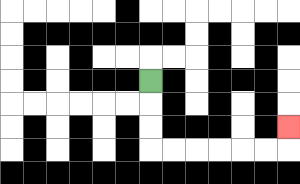{'start': '[6, 3]', 'end': '[12, 5]', 'path_directions': 'D,D,D,R,R,R,R,R,R,U', 'path_coordinates': '[[6, 3], [6, 4], [6, 5], [6, 6], [7, 6], [8, 6], [9, 6], [10, 6], [11, 6], [12, 6], [12, 5]]'}